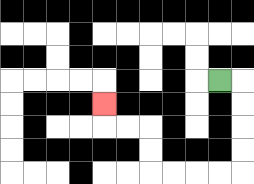{'start': '[9, 3]', 'end': '[4, 4]', 'path_directions': 'R,D,D,D,D,L,L,L,L,U,U,L,L,U', 'path_coordinates': '[[9, 3], [10, 3], [10, 4], [10, 5], [10, 6], [10, 7], [9, 7], [8, 7], [7, 7], [6, 7], [6, 6], [6, 5], [5, 5], [4, 5], [4, 4]]'}